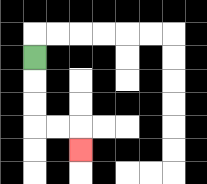{'start': '[1, 2]', 'end': '[3, 6]', 'path_directions': 'D,D,D,R,R,D', 'path_coordinates': '[[1, 2], [1, 3], [1, 4], [1, 5], [2, 5], [3, 5], [3, 6]]'}